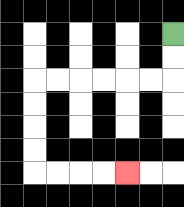{'start': '[7, 1]', 'end': '[5, 7]', 'path_directions': 'D,D,L,L,L,L,L,L,D,D,D,D,R,R,R,R', 'path_coordinates': '[[7, 1], [7, 2], [7, 3], [6, 3], [5, 3], [4, 3], [3, 3], [2, 3], [1, 3], [1, 4], [1, 5], [1, 6], [1, 7], [2, 7], [3, 7], [4, 7], [5, 7]]'}